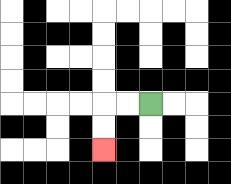{'start': '[6, 4]', 'end': '[4, 6]', 'path_directions': 'L,L,D,D', 'path_coordinates': '[[6, 4], [5, 4], [4, 4], [4, 5], [4, 6]]'}